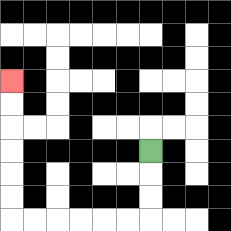{'start': '[6, 6]', 'end': '[0, 3]', 'path_directions': 'D,D,D,L,L,L,L,L,L,U,U,U,U,U,U', 'path_coordinates': '[[6, 6], [6, 7], [6, 8], [6, 9], [5, 9], [4, 9], [3, 9], [2, 9], [1, 9], [0, 9], [0, 8], [0, 7], [0, 6], [0, 5], [0, 4], [0, 3]]'}